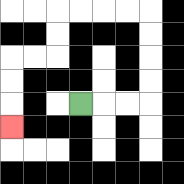{'start': '[3, 4]', 'end': '[0, 5]', 'path_directions': 'R,R,R,U,U,U,U,L,L,L,L,D,D,L,L,D,D,D', 'path_coordinates': '[[3, 4], [4, 4], [5, 4], [6, 4], [6, 3], [6, 2], [6, 1], [6, 0], [5, 0], [4, 0], [3, 0], [2, 0], [2, 1], [2, 2], [1, 2], [0, 2], [0, 3], [0, 4], [0, 5]]'}